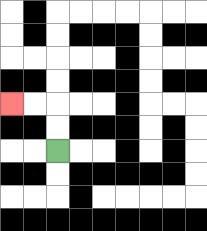{'start': '[2, 6]', 'end': '[0, 4]', 'path_directions': 'U,U,L,L', 'path_coordinates': '[[2, 6], [2, 5], [2, 4], [1, 4], [0, 4]]'}